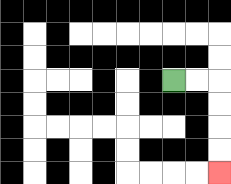{'start': '[7, 3]', 'end': '[9, 7]', 'path_directions': 'R,R,D,D,D,D', 'path_coordinates': '[[7, 3], [8, 3], [9, 3], [9, 4], [9, 5], [9, 6], [9, 7]]'}